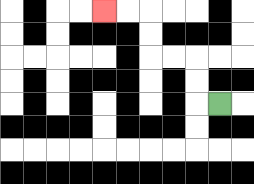{'start': '[9, 4]', 'end': '[4, 0]', 'path_directions': 'L,U,U,L,L,U,U,L,L', 'path_coordinates': '[[9, 4], [8, 4], [8, 3], [8, 2], [7, 2], [6, 2], [6, 1], [6, 0], [5, 0], [4, 0]]'}